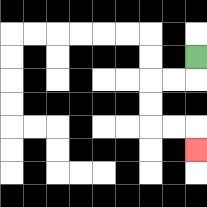{'start': '[8, 2]', 'end': '[8, 6]', 'path_directions': 'D,L,L,D,D,R,R,D', 'path_coordinates': '[[8, 2], [8, 3], [7, 3], [6, 3], [6, 4], [6, 5], [7, 5], [8, 5], [8, 6]]'}